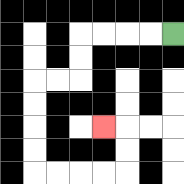{'start': '[7, 1]', 'end': '[4, 5]', 'path_directions': 'L,L,L,L,D,D,L,L,D,D,D,D,R,R,R,R,U,U,L', 'path_coordinates': '[[7, 1], [6, 1], [5, 1], [4, 1], [3, 1], [3, 2], [3, 3], [2, 3], [1, 3], [1, 4], [1, 5], [1, 6], [1, 7], [2, 7], [3, 7], [4, 7], [5, 7], [5, 6], [5, 5], [4, 5]]'}